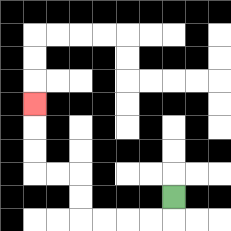{'start': '[7, 8]', 'end': '[1, 4]', 'path_directions': 'D,L,L,L,L,U,U,L,L,U,U,U', 'path_coordinates': '[[7, 8], [7, 9], [6, 9], [5, 9], [4, 9], [3, 9], [3, 8], [3, 7], [2, 7], [1, 7], [1, 6], [1, 5], [1, 4]]'}